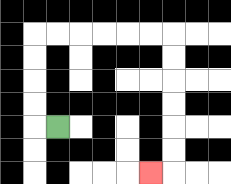{'start': '[2, 5]', 'end': '[6, 7]', 'path_directions': 'L,U,U,U,U,R,R,R,R,R,R,D,D,D,D,D,D,L', 'path_coordinates': '[[2, 5], [1, 5], [1, 4], [1, 3], [1, 2], [1, 1], [2, 1], [3, 1], [4, 1], [5, 1], [6, 1], [7, 1], [7, 2], [7, 3], [7, 4], [7, 5], [7, 6], [7, 7], [6, 7]]'}